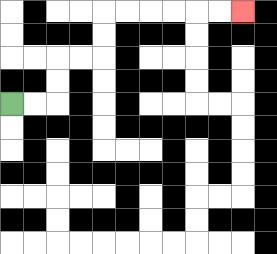{'start': '[0, 4]', 'end': '[10, 0]', 'path_directions': 'R,R,U,U,R,R,U,U,R,R,R,R,R,R', 'path_coordinates': '[[0, 4], [1, 4], [2, 4], [2, 3], [2, 2], [3, 2], [4, 2], [4, 1], [4, 0], [5, 0], [6, 0], [7, 0], [8, 0], [9, 0], [10, 0]]'}